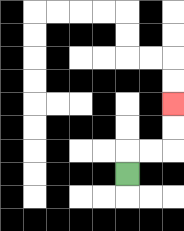{'start': '[5, 7]', 'end': '[7, 4]', 'path_directions': 'U,R,R,U,U', 'path_coordinates': '[[5, 7], [5, 6], [6, 6], [7, 6], [7, 5], [7, 4]]'}